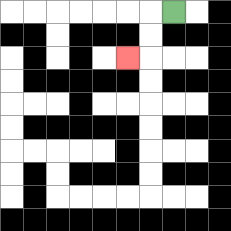{'start': '[7, 0]', 'end': '[5, 2]', 'path_directions': 'L,D,D,L', 'path_coordinates': '[[7, 0], [6, 0], [6, 1], [6, 2], [5, 2]]'}